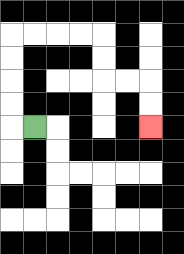{'start': '[1, 5]', 'end': '[6, 5]', 'path_directions': 'L,U,U,U,U,R,R,R,R,D,D,R,R,D,D', 'path_coordinates': '[[1, 5], [0, 5], [0, 4], [0, 3], [0, 2], [0, 1], [1, 1], [2, 1], [3, 1], [4, 1], [4, 2], [4, 3], [5, 3], [6, 3], [6, 4], [6, 5]]'}